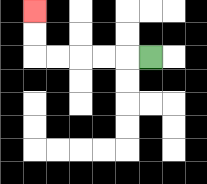{'start': '[6, 2]', 'end': '[1, 0]', 'path_directions': 'L,L,L,L,L,U,U', 'path_coordinates': '[[6, 2], [5, 2], [4, 2], [3, 2], [2, 2], [1, 2], [1, 1], [1, 0]]'}